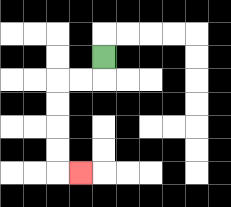{'start': '[4, 2]', 'end': '[3, 7]', 'path_directions': 'D,L,L,D,D,D,D,R', 'path_coordinates': '[[4, 2], [4, 3], [3, 3], [2, 3], [2, 4], [2, 5], [2, 6], [2, 7], [3, 7]]'}